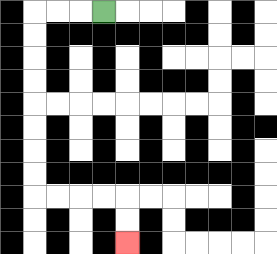{'start': '[4, 0]', 'end': '[5, 10]', 'path_directions': 'L,L,L,D,D,D,D,D,D,D,D,R,R,R,R,D,D', 'path_coordinates': '[[4, 0], [3, 0], [2, 0], [1, 0], [1, 1], [1, 2], [1, 3], [1, 4], [1, 5], [1, 6], [1, 7], [1, 8], [2, 8], [3, 8], [4, 8], [5, 8], [5, 9], [5, 10]]'}